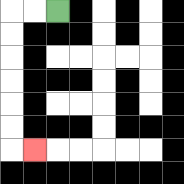{'start': '[2, 0]', 'end': '[1, 6]', 'path_directions': 'L,L,D,D,D,D,D,D,R', 'path_coordinates': '[[2, 0], [1, 0], [0, 0], [0, 1], [0, 2], [0, 3], [0, 4], [0, 5], [0, 6], [1, 6]]'}